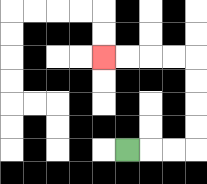{'start': '[5, 6]', 'end': '[4, 2]', 'path_directions': 'R,R,R,U,U,U,U,L,L,L,L', 'path_coordinates': '[[5, 6], [6, 6], [7, 6], [8, 6], [8, 5], [8, 4], [8, 3], [8, 2], [7, 2], [6, 2], [5, 2], [4, 2]]'}